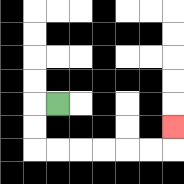{'start': '[2, 4]', 'end': '[7, 5]', 'path_directions': 'L,D,D,R,R,R,R,R,R,U', 'path_coordinates': '[[2, 4], [1, 4], [1, 5], [1, 6], [2, 6], [3, 6], [4, 6], [5, 6], [6, 6], [7, 6], [7, 5]]'}